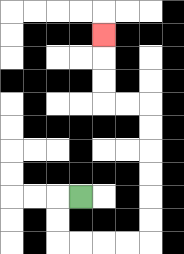{'start': '[3, 8]', 'end': '[4, 1]', 'path_directions': 'L,D,D,R,R,R,R,U,U,U,U,U,U,L,L,U,U,U', 'path_coordinates': '[[3, 8], [2, 8], [2, 9], [2, 10], [3, 10], [4, 10], [5, 10], [6, 10], [6, 9], [6, 8], [6, 7], [6, 6], [6, 5], [6, 4], [5, 4], [4, 4], [4, 3], [4, 2], [4, 1]]'}